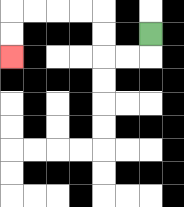{'start': '[6, 1]', 'end': '[0, 2]', 'path_directions': 'D,L,L,U,U,L,L,L,L,D,D', 'path_coordinates': '[[6, 1], [6, 2], [5, 2], [4, 2], [4, 1], [4, 0], [3, 0], [2, 0], [1, 0], [0, 0], [0, 1], [0, 2]]'}